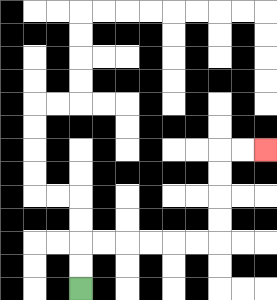{'start': '[3, 12]', 'end': '[11, 6]', 'path_directions': 'U,U,R,R,R,R,R,R,U,U,U,U,R,R', 'path_coordinates': '[[3, 12], [3, 11], [3, 10], [4, 10], [5, 10], [6, 10], [7, 10], [8, 10], [9, 10], [9, 9], [9, 8], [9, 7], [9, 6], [10, 6], [11, 6]]'}